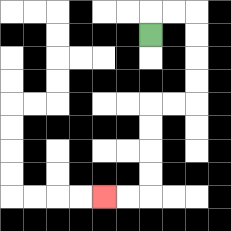{'start': '[6, 1]', 'end': '[4, 8]', 'path_directions': 'U,R,R,D,D,D,D,L,L,D,D,D,D,L,L', 'path_coordinates': '[[6, 1], [6, 0], [7, 0], [8, 0], [8, 1], [8, 2], [8, 3], [8, 4], [7, 4], [6, 4], [6, 5], [6, 6], [6, 7], [6, 8], [5, 8], [4, 8]]'}